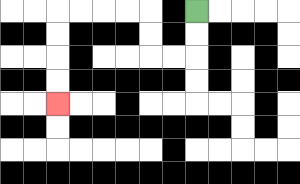{'start': '[8, 0]', 'end': '[2, 4]', 'path_directions': 'D,D,L,L,U,U,L,L,L,L,D,D,D,D', 'path_coordinates': '[[8, 0], [8, 1], [8, 2], [7, 2], [6, 2], [6, 1], [6, 0], [5, 0], [4, 0], [3, 0], [2, 0], [2, 1], [2, 2], [2, 3], [2, 4]]'}